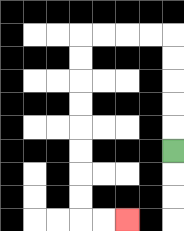{'start': '[7, 6]', 'end': '[5, 9]', 'path_directions': 'U,U,U,U,U,L,L,L,L,D,D,D,D,D,D,D,D,R,R', 'path_coordinates': '[[7, 6], [7, 5], [7, 4], [7, 3], [7, 2], [7, 1], [6, 1], [5, 1], [4, 1], [3, 1], [3, 2], [3, 3], [3, 4], [3, 5], [3, 6], [3, 7], [3, 8], [3, 9], [4, 9], [5, 9]]'}